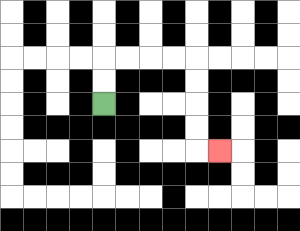{'start': '[4, 4]', 'end': '[9, 6]', 'path_directions': 'U,U,R,R,R,R,D,D,D,D,R', 'path_coordinates': '[[4, 4], [4, 3], [4, 2], [5, 2], [6, 2], [7, 2], [8, 2], [8, 3], [8, 4], [8, 5], [8, 6], [9, 6]]'}